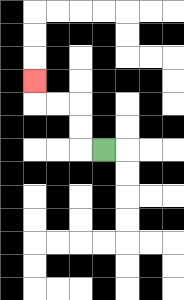{'start': '[4, 6]', 'end': '[1, 3]', 'path_directions': 'L,U,U,L,L,U', 'path_coordinates': '[[4, 6], [3, 6], [3, 5], [3, 4], [2, 4], [1, 4], [1, 3]]'}